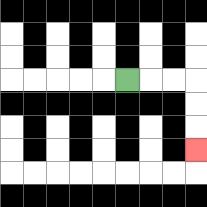{'start': '[5, 3]', 'end': '[8, 6]', 'path_directions': 'R,R,R,D,D,D', 'path_coordinates': '[[5, 3], [6, 3], [7, 3], [8, 3], [8, 4], [8, 5], [8, 6]]'}